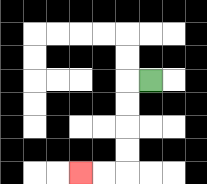{'start': '[6, 3]', 'end': '[3, 7]', 'path_directions': 'L,D,D,D,D,L,L', 'path_coordinates': '[[6, 3], [5, 3], [5, 4], [5, 5], [5, 6], [5, 7], [4, 7], [3, 7]]'}